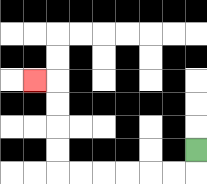{'start': '[8, 6]', 'end': '[1, 3]', 'path_directions': 'D,L,L,L,L,L,L,U,U,U,U,L', 'path_coordinates': '[[8, 6], [8, 7], [7, 7], [6, 7], [5, 7], [4, 7], [3, 7], [2, 7], [2, 6], [2, 5], [2, 4], [2, 3], [1, 3]]'}